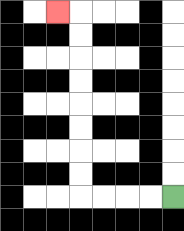{'start': '[7, 8]', 'end': '[2, 0]', 'path_directions': 'L,L,L,L,U,U,U,U,U,U,U,U,L', 'path_coordinates': '[[7, 8], [6, 8], [5, 8], [4, 8], [3, 8], [3, 7], [3, 6], [3, 5], [3, 4], [3, 3], [3, 2], [3, 1], [3, 0], [2, 0]]'}